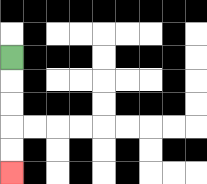{'start': '[0, 2]', 'end': '[0, 7]', 'path_directions': 'D,D,D,D,D', 'path_coordinates': '[[0, 2], [0, 3], [0, 4], [0, 5], [0, 6], [0, 7]]'}